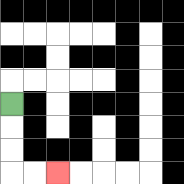{'start': '[0, 4]', 'end': '[2, 7]', 'path_directions': 'D,D,D,R,R', 'path_coordinates': '[[0, 4], [0, 5], [0, 6], [0, 7], [1, 7], [2, 7]]'}